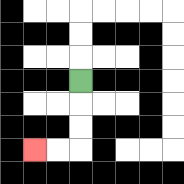{'start': '[3, 3]', 'end': '[1, 6]', 'path_directions': 'D,D,D,L,L', 'path_coordinates': '[[3, 3], [3, 4], [3, 5], [3, 6], [2, 6], [1, 6]]'}